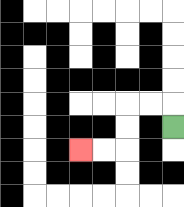{'start': '[7, 5]', 'end': '[3, 6]', 'path_directions': 'U,L,L,D,D,L,L', 'path_coordinates': '[[7, 5], [7, 4], [6, 4], [5, 4], [5, 5], [5, 6], [4, 6], [3, 6]]'}